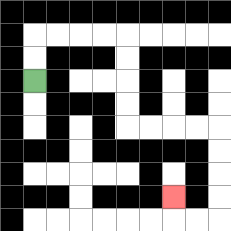{'start': '[1, 3]', 'end': '[7, 8]', 'path_directions': 'U,U,R,R,R,R,D,D,D,D,R,R,R,R,D,D,D,D,L,L,U', 'path_coordinates': '[[1, 3], [1, 2], [1, 1], [2, 1], [3, 1], [4, 1], [5, 1], [5, 2], [5, 3], [5, 4], [5, 5], [6, 5], [7, 5], [8, 5], [9, 5], [9, 6], [9, 7], [9, 8], [9, 9], [8, 9], [7, 9], [7, 8]]'}